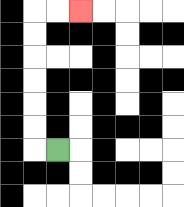{'start': '[2, 6]', 'end': '[3, 0]', 'path_directions': 'L,U,U,U,U,U,U,R,R', 'path_coordinates': '[[2, 6], [1, 6], [1, 5], [1, 4], [1, 3], [1, 2], [1, 1], [1, 0], [2, 0], [3, 0]]'}